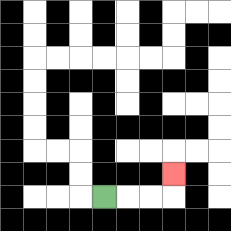{'start': '[4, 8]', 'end': '[7, 7]', 'path_directions': 'R,R,R,U', 'path_coordinates': '[[4, 8], [5, 8], [6, 8], [7, 8], [7, 7]]'}